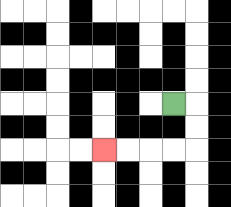{'start': '[7, 4]', 'end': '[4, 6]', 'path_directions': 'R,D,D,L,L,L,L', 'path_coordinates': '[[7, 4], [8, 4], [8, 5], [8, 6], [7, 6], [6, 6], [5, 6], [4, 6]]'}